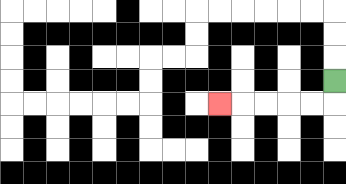{'start': '[14, 3]', 'end': '[9, 4]', 'path_directions': 'D,L,L,L,L,L', 'path_coordinates': '[[14, 3], [14, 4], [13, 4], [12, 4], [11, 4], [10, 4], [9, 4]]'}